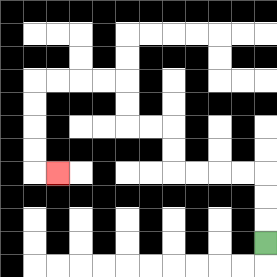{'start': '[11, 10]', 'end': '[2, 7]', 'path_directions': 'U,U,U,L,L,L,L,U,U,L,L,U,U,L,L,L,L,D,D,D,D,R', 'path_coordinates': '[[11, 10], [11, 9], [11, 8], [11, 7], [10, 7], [9, 7], [8, 7], [7, 7], [7, 6], [7, 5], [6, 5], [5, 5], [5, 4], [5, 3], [4, 3], [3, 3], [2, 3], [1, 3], [1, 4], [1, 5], [1, 6], [1, 7], [2, 7]]'}